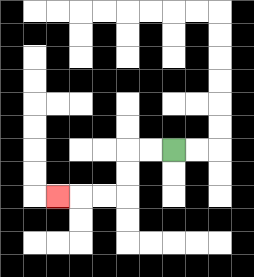{'start': '[7, 6]', 'end': '[2, 8]', 'path_directions': 'L,L,D,D,L,L,L', 'path_coordinates': '[[7, 6], [6, 6], [5, 6], [5, 7], [5, 8], [4, 8], [3, 8], [2, 8]]'}